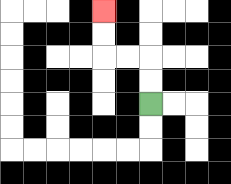{'start': '[6, 4]', 'end': '[4, 0]', 'path_directions': 'U,U,L,L,U,U', 'path_coordinates': '[[6, 4], [6, 3], [6, 2], [5, 2], [4, 2], [4, 1], [4, 0]]'}